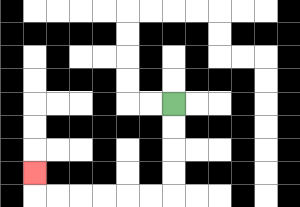{'start': '[7, 4]', 'end': '[1, 7]', 'path_directions': 'D,D,D,D,L,L,L,L,L,L,U', 'path_coordinates': '[[7, 4], [7, 5], [7, 6], [7, 7], [7, 8], [6, 8], [5, 8], [4, 8], [3, 8], [2, 8], [1, 8], [1, 7]]'}